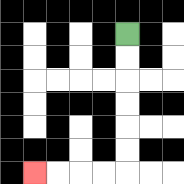{'start': '[5, 1]', 'end': '[1, 7]', 'path_directions': 'D,D,D,D,D,D,L,L,L,L', 'path_coordinates': '[[5, 1], [5, 2], [5, 3], [5, 4], [5, 5], [5, 6], [5, 7], [4, 7], [3, 7], [2, 7], [1, 7]]'}